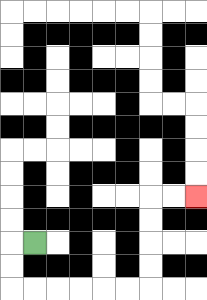{'start': '[1, 10]', 'end': '[8, 8]', 'path_directions': 'L,D,D,R,R,R,R,R,R,U,U,U,U,R,R', 'path_coordinates': '[[1, 10], [0, 10], [0, 11], [0, 12], [1, 12], [2, 12], [3, 12], [4, 12], [5, 12], [6, 12], [6, 11], [6, 10], [6, 9], [6, 8], [7, 8], [8, 8]]'}